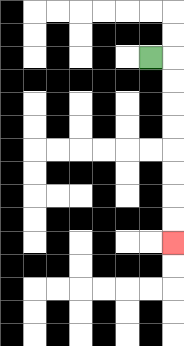{'start': '[6, 2]', 'end': '[7, 10]', 'path_directions': 'R,D,D,D,D,D,D,D,D', 'path_coordinates': '[[6, 2], [7, 2], [7, 3], [7, 4], [7, 5], [7, 6], [7, 7], [7, 8], [7, 9], [7, 10]]'}